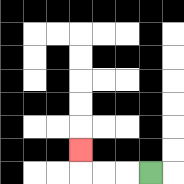{'start': '[6, 7]', 'end': '[3, 6]', 'path_directions': 'L,L,L,U', 'path_coordinates': '[[6, 7], [5, 7], [4, 7], [3, 7], [3, 6]]'}